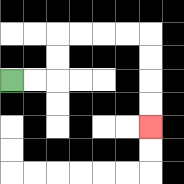{'start': '[0, 3]', 'end': '[6, 5]', 'path_directions': 'R,R,U,U,R,R,R,R,D,D,D,D', 'path_coordinates': '[[0, 3], [1, 3], [2, 3], [2, 2], [2, 1], [3, 1], [4, 1], [5, 1], [6, 1], [6, 2], [6, 3], [6, 4], [6, 5]]'}